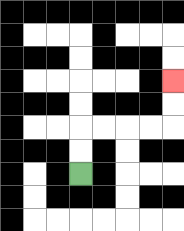{'start': '[3, 7]', 'end': '[7, 3]', 'path_directions': 'U,U,R,R,R,R,U,U', 'path_coordinates': '[[3, 7], [3, 6], [3, 5], [4, 5], [5, 5], [6, 5], [7, 5], [7, 4], [7, 3]]'}